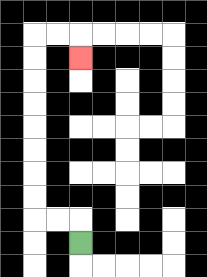{'start': '[3, 10]', 'end': '[3, 2]', 'path_directions': 'U,L,L,U,U,U,U,U,U,U,U,R,R,D', 'path_coordinates': '[[3, 10], [3, 9], [2, 9], [1, 9], [1, 8], [1, 7], [1, 6], [1, 5], [1, 4], [1, 3], [1, 2], [1, 1], [2, 1], [3, 1], [3, 2]]'}